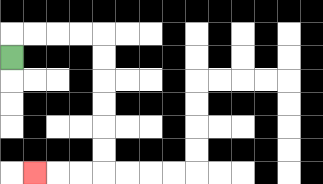{'start': '[0, 2]', 'end': '[1, 7]', 'path_directions': 'U,R,R,R,R,D,D,D,D,D,D,L,L,L', 'path_coordinates': '[[0, 2], [0, 1], [1, 1], [2, 1], [3, 1], [4, 1], [4, 2], [4, 3], [4, 4], [4, 5], [4, 6], [4, 7], [3, 7], [2, 7], [1, 7]]'}